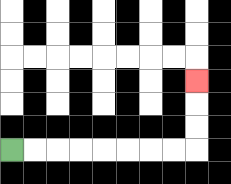{'start': '[0, 6]', 'end': '[8, 3]', 'path_directions': 'R,R,R,R,R,R,R,R,U,U,U', 'path_coordinates': '[[0, 6], [1, 6], [2, 6], [3, 6], [4, 6], [5, 6], [6, 6], [7, 6], [8, 6], [8, 5], [8, 4], [8, 3]]'}